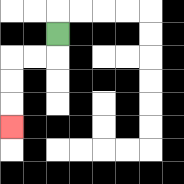{'start': '[2, 1]', 'end': '[0, 5]', 'path_directions': 'D,L,L,D,D,D', 'path_coordinates': '[[2, 1], [2, 2], [1, 2], [0, 2], [0, 3], [0, 4], [0, 5]]'}